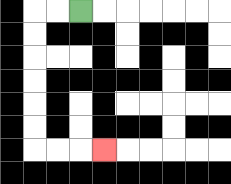{'start': '[3, 0]', 'end': '[4, 6]', 'path_directions': 'L,L,D,D,D,D,D,D,R,R,R', 'path_coordinates': '[[3, 0], [2, 0], [1, 0], [1, 1], [1, 2], [1, 3], [1, 4], [1, 5], [1, 6], [2, 6], [3, 6], [4, 6]]'}